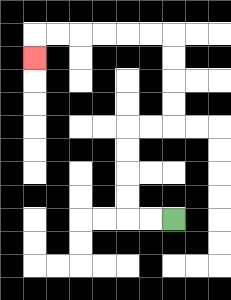{'start': '[7, 9]', 'end': '[1, 2]', 'path_directions': 'L,L,U,U,U,U,R,R,U,U,U,U,L,L,L,L,L,L,D', 'path_coordinates': '[[7, 9], [6, 9], [5, 9], [5, 8], [5, 7], [5, 6], [5, 5], [6, 5], [7, 5], [7, 4], [7, 3], [7, 2], [7, 1], [6, 1], [5, 1], [4, 1], [3, 1], [2, 1], [1, 1], [1, 2]]'}